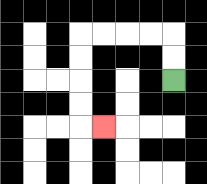{'start': '[7, 3]', 'end': '[4, 5]', 'path_directions': 'U,U,L,L,L,L,D,D,D,D,R', 'path_coordinates': '[[7, 3], [7, 2], [7, 1], [6, 1], [5, 1], [4, 1], [3, 1], [3, 2], [3, 3], [3, 4], [3, 5], [4, 5]]'}